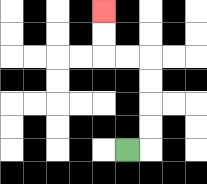{'start': '[5, 6]', 'end': '[4, 0]', 'path_directions': 'R,U,U,U,U,L,L,U,U', 'path_coordinates': '[[5, 6], [6, 6], [6, 5], [6, 4], [6, 3], [6, 2], [5, 2], [4, 2], [4, 1], [4, 0]]'}